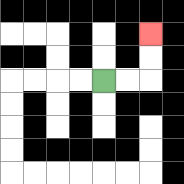{'start': '[4, 3]', 'end': '[6, 1]', 'path_directions': 'R,R,U,U', 'path_coordinates': '[[4, 3], [5, 3], [6, 3], [6, 2], [6, 1]]'}